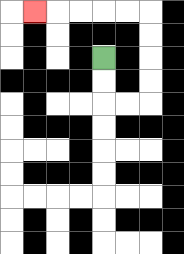{'start': '[4, 2]', 'end': '[1, 0]', 'path_directions': 'D,D,R,R,U,U,U,U,L,L,L,L,L', 'path_coordinates': '[[4, 2], [4, 3], [4, 4], [5, 4], [6, 4], [6, 3], [6, 2], [6, 1], [6, 0], [5, 0], [4, 0], [3, 0], [2, 0], [1, 0]]'}